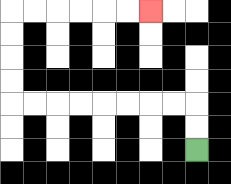{'start': '[8, 6]', 'end': '[6, 0]', 'path_directions': 'U,U,L,L,L,L,L,L,L,L,U,U,U,U,R,R,R,R,R,R', 'path_coordinates': '[[8, 6], [8, 5], [8, 4], [7, 4], [6, 4], [5, 4], [4, 4], [3, 4], [2, 4], [1, 4], [0, 4], [0, 3], [0, 2], [0, 1], [0, 0], [1, 0], [2, 0], [3, 0], [4, 0], [5, 0], [6, 0]]'}